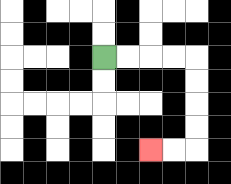{'start': '[4, 2]', 'end': '[6, 6]', 'path_directions': 'R,R,R,R,D,D,D,D,L,L', 'path_coordinates': '[[4, 2], [5, 2], [6, 2], [7, 2], [8, 2], [8, 3], [8, 4], [8, 5], [8, 6], [7, 6], [6, 6]]'}